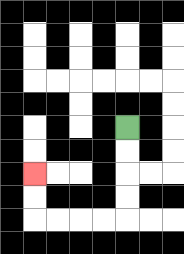{'start': '[5, 5]', 'end': '[1, 7]', 'path_directions': 'D,D,D,D,L,L,L,L,U,U', 'path_coordinates': '[[5, 5], [5, 6], [5, 7], [5, 8], [5, 9], [4, 9], [3, 9], [2, 9], [1, 9], [1, 8], [1, 7]]'}